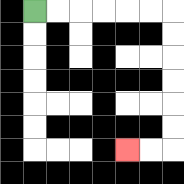{'start': '[1, 0]', 'end': '[5, 6]', 'path_directions': 'R,R,R,R,R,R,D,D,D,D,D,D,L,L', 'path_coordinates': '[[1, 0], [2, 0], [3, 0], [4, 0], [5, 0], [6, 0], [7, 0], [7, 1], [7, 2], [7, 3], [7, 4], [7, 5], [7, 6], [6, 6], [5, 6]]'}